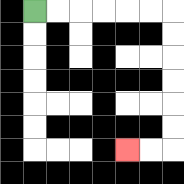{'start': '[1, 0]', 'end': '[5, 6]', 'path_directions': 'R,R,R,R,R,R,D,D,D,D,D,D,L,L', 'path_coordinates': '[[1, 0], [2, 0], [3, 0], [4, 0], [5, 0], [6, 0], [7, 0], [7, 1], [7, 2], [7, 3], [7, 4], [7, 5], [7, 6], [6, 6], [5, 6]]'}